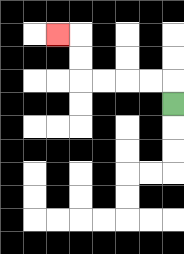{'start': '[7, 4]', 'end': '[2, 1]', 'path_directions': 'U,L,L,L,L,U,U,L', 'path_coordinates': '[[7, 4], [7, 3], [6, 3], [5, 3], [4, 3], [3, 3], [3, 2], [3, 1], [2, 1]]'}